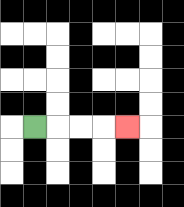{'start': '[1, 5]', 'end': '[5, 5]', 'path_directions': 'R,R,R,R', 'path_coordinates': '[[1, 5], [2, 5], [3, 5], [4, 5], [5, 5]]'}